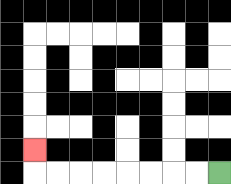{'start': '[9, 7]', 'end': '[1, 6]', 'path_directions': 'L,L,L,L,L,L,L,L,U', 'path_coordinates': '[[9, 7], [8, 7], [7, 7], [6, 7], [5, 7], [4, 7], [3, 7], [2, 7], [1, 7], [1, 6]]'}